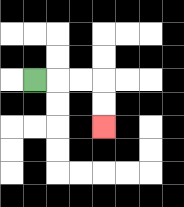{'start': '[1, 3]', 'end': '[4, 5]', 'path_directions': 'R,R,R,D,D', 'path_coordinates': '[[1, 3], [2, 3], [3, 3], [4, 3], [4, 4], [4, 5]]'}